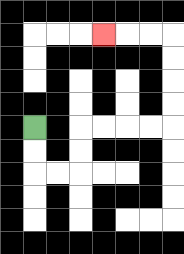{'start': '[1, 5]', 'end': '[4, 1]', 'path_directions': 'D,D,R,R,U,U,R,R,R,R,U,U,U,U,L,L,L', 'path_coordinates': '[[1, 5], [1, 6], [1, 7], [2, 7], [3, 7], [3, 6], [3, 5], [4, 5], [5, 5], [6, 5], [7, 5], [7, 4], [7, 3], [7, 2], [7, 1], [6, 1], [5, 1], [4, 1]]'}